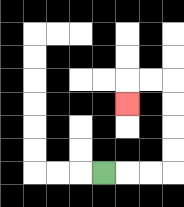{'start': '[4, 7]', 'end': '[5, 4]', 'path_directions': 'R,R,R,U,U,U,U,L,L,D', 'path_coordinates': '[[4, 7], [5, 7], [6, 7], [7, 7], [7, 6], [7, 5], [7, 4], [7, 3], [6, 3], [5, 3], [5, 4]]'}